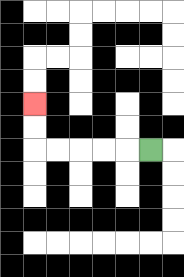{'start': '[6, 6]', 'end': '[1, 4]', 'path_directions': 'L,L,L,L,L,U,U', 'path_coordinates': '[[6, 6], [5, 6], [4, 6], [3, 6], [2, 6], [1, 6], [1, 5], [1, 4]]'}